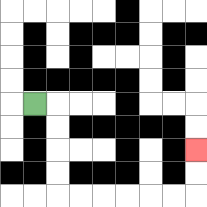{'start': '[1, 4]', 'end': '[8, 6]', 'path_directions': 'R,D,D,D,D,R,R,R,R,R,R,U,U', 'path_coordinates': '[[1, 4], [2, 4], [2, 5], [2, 6], [2, 7], [2, 8], [3, 8], [4, 8], [5, 8], [6, 8], [7, 8], [8, 8], [8, 7], [8, 6]]'}